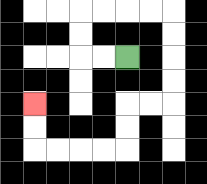{'start': '[5, 2]', 'end': '[1, 4]', 'path_directions': 'L,L,U,U,R,R,R,R,D,D,D,D,L,L,D,D,L,L,L,L,U,U', 'path_coordinates': '[[5, 2], [4, 2], [3, 2], [3, 1], [3, 0], [4, 0], [5, 0], [6, 0], [7, 0], [7, 1], [7, 2], [7, 3], [7, 4], [6, 4], [5, 4], [5, 5], [5, 6], [4, 6], [3, 6], [2, 6], [1, 6], [1, 5], [1, 4]]'}